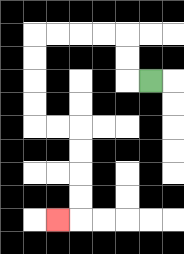{'start': '[6, 3]', 'end': '[2, 9]', 'path_directions': 'L,U,U,L,L,L,L,D,D,D,D,R,R,D,D,D,D,L', 'path_coordinates': '[[6, 3], [5, 3], [5, 2], [5, 1], [4, 1], [3, 1], [2, 1], [1, 1], [1, 2], [1, 3], [1, 4], [1, 5], [2, 5], [3, 5], [3, 6], [3, 7], [3, 8], [3, 9], [2, 9]]'}